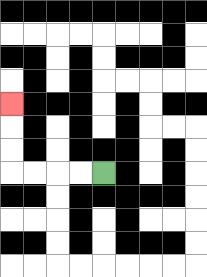{'start': '[4, 7]', 'end': '[0, 4]', 'path_directions': 'L,L,L,L,U,U,U', 'path_coordinates': '[[4, 7], [3, 7], [2, 7], [1, 7], [0, 7], [0, 6], [0, 5], [0, 4]]'}